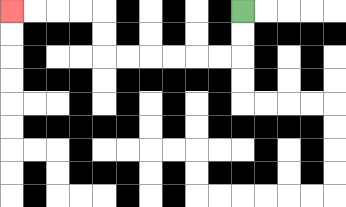{'start': '[10, 0]', 'end': '[0, 0]', 'path_directions': 'D,D,L,L,L,L,L,L,U,U,L,L,L,L', 'path_coordinates': '[[10, 0], [10, 1], [10, 2], [9, 2], [8, 2], [7, 2], [6, 2], [5, 2], [4, 2], [4, 1], [4, 0], [3, 0], [2, 0], [1, 0], [0, 0]]'}